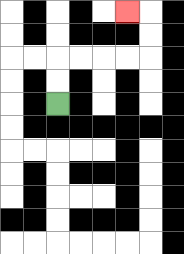{'start': '[2, 4]', 'end': '[5, 0]', 'path_directions': 'U,U,R,R,R,R,U,U,L', 'path_coordinates': '[[2, 4], [2, 3], [2, 2], [3, 2], [4, 2], [5, 2], [6, 2], [6, 1], [6, 0], [5, 0]]'}